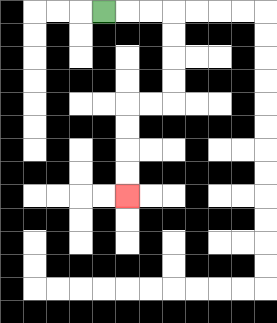{'start': '[4, 0]', 'end': '[5, 8]', 'path_directions': 'R,R,R,D,D,D,D,L,L,D,D,D,D', 'path_coordinates': '[[4, 0], [5, 0], [6, 0], [7, 0], [7, 1], [7, 2], [7, 3], [7, 4], [6, 4], [5, 4], [5, 5], [5, 6], [5, 7], [5, 8]]'}